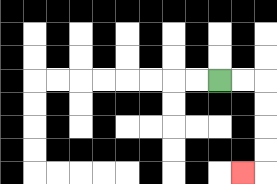{'start': '[9, 3]', 'end': '[10, 7]', 'path_directions': 'R,R,D,D,D,D,L', 'path_coordinates': '[[9, 3], [10, 3], [11, 3], [11, 4], [11, 5], [11, 6], [11, 7], [10, 7]]'}